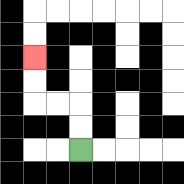{'start': '[3, 6]', 'end': '[1, 2]', 'path_directions': 'U,U,L,L,U,U', 'path_coordinates': '[[3, 6], [3, 5], [3, 4], [2, 4], [1, 4], [1, 3], [1, 2]]'}